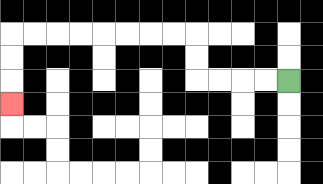{'start': '[12, 3]', 'end': '[0, 4]', 'path_directions': 'L,L,L,L,U,U,L,L,L,L,L,L,L,L,D,D,D', 'path_coordinates': '[[12, 3], [11, 3], [10, 3], [9, 3], [8, 3], [8, 2], [8, 1], [7, 1], [6, 1], [5, 1], [4, 1], [3, 1], [2, 1], [1, 1], [0, 1], [0, 2], [0, 3], [0, 4]]'}